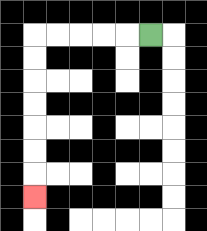{'start': '[6, 1]', 'end': '[1, 8]', 'path_directions': 'L,L,L,L,L,D,D,D,D,D,D,D', 'path_coordinates': '[[6, 1], [5, 1], [4, 1], [3, 1], [2, 1], [1, 1], [1, 2], [1, 3], [1, 4], [1, 5], [1, 6], [1, 7], [1, 8]]'}